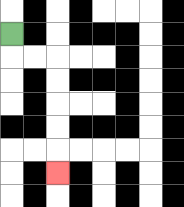{'start': '[0, 1]', 'end': '[2, 7]', 'path_directions': 'D,R,R,D,D,D,D,D', 'path_coordinates': '[[0, 1], [0, 2], [1, 2], [2, 2], [2, 3], [2, 4], [2, 5], [2, 6], [2, 7]]'}